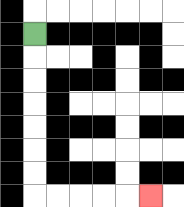{'start': '[1, 1]', 'end': '[6, 8]', 'path_directions': 'D,D,D,D,D,D,D,R,R,R,R,R', 'path_coordinates': '[[1, 1], [1, 2], [1, 3], [1, 4], [1, 5], [1, 6], [1, 7], [1, 8], [2, 8], [3, 8], [4, 8], [5, 8], [6, 8]]'}